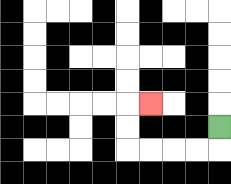{'start': '[9, 5]', 'end': '[6, 4]', 'path_directions': 'D,L,L,L,L,U,U,R', 'path_coordinates': '[[9, 5], [9, 6], [8, 6], [7, 6], [6, 6], [5, 6], [5, 5], [5, 4], [6, 4]]'}